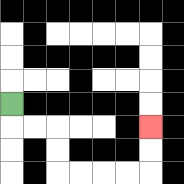{'start': '[0, 4]', 'end': '[6, 5]', 'path_directions': 'D,R,R,D,D,R,R,R,R,U,U', 'path_coordinates': '[[0, 4], [0, 5], [1, 5], [2, 5], [2, 6], [2, 7], [3, 7], [4, 7], [5, 7], [6, 7], [6, 6], [6, 5]]'}